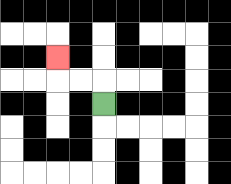{'start': '[4, 4]', 'end': '[2, 2]', 'path_directions': 'U,L,L,U', 'path_coordinates': '[[4, 4], [4, 3], [3, 3], [2, 3], [2, 2]]'}